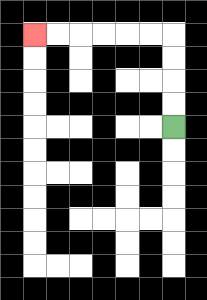{'start': '[7, 5]', 'end': '[1, 1]', 'path_directions': 'U,U,U,U,L,L,L,L,L,L', 'path_coordinates': '[[7, 5], [7, 4], [7, 3], [7, 2], [7, 1], [6, 1], [5, 1], [4, 1], [3, 1], [2, 1], [1, 1]]'}